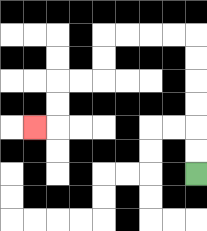{'start': '[8, 7]', 'end': '[1, 5]', 'path_directions': 'U,U,U,U,U,U,L,L,L,L,D,D,L,L,D,D,L', 'path_coordinates': '[[8, 7], [8, 6], [8, 5], [8, 4], [8, 3], [8, 2], [8, 1], [7, 1], [6, 1], [5, 1], [4, 1], [4, 2], [4, 3], [3, 3], [2, 3], [2, 4], [2, 5], [1, 5]]'}